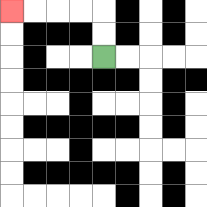{'start': '[4, 2]', 'end': '[0, 0]', 'path_directions': 'U,U,L,L,L,L', 'path_coordinates': '[[4, 2], [4, 1], [4, 0], [3, 0], [2, 0], [1, 0], [0, 0]]'}